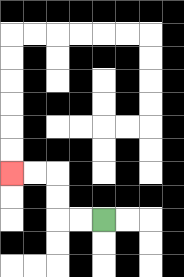{'start': '[4, 9]', 'end': '[0, 7]', 'path_directions': 'L,L,U,U,L,L', 'path_coordinates': '[[4, 9], [3, 9], [2, 9], [2, 8], [2, 7], [1, 7], [0, 7]]'}